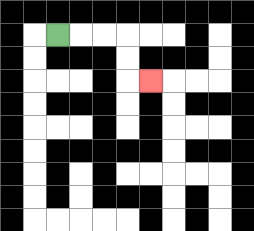{'start': '[2, 1]', 'end': '[6, 3]', 'path_directions': 'R,R,R,D,D,R', 'path_coordinates': '[[2, 1], [3, 1], [4, 1], [5, 1], [5, 2], [5, 3], [6, 3]]'}